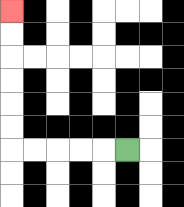{'start': '[5, 6]', 'end': '[0, 0]', 'path_directions': 'L,L,L,L,L,U,U,U,U,U,U', 'path_coordinates': '[[5, 6], [4, 6], [3, 6], [2, 6], [1, 6], [0, 6], [0, 5], [0, 4], [0, 3], [0, 2], [0, 1], [0, 0]]'}